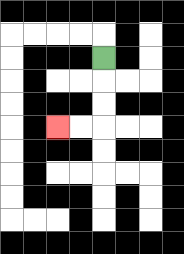{'start': '[4, 2]', 'end': '[2, 5]', 'path_directions': 'D,D,D,L,L', 'path_coordinates': '[[4, 2], [4, 3], [4, 4], [4, 5], [3, 5], [2, 5]]'}